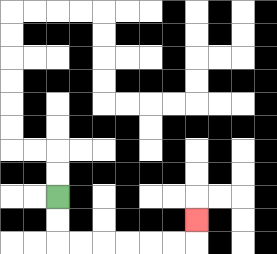{'start': '[2, 8]', 'end': '[8, 9]', 'path_directions': 'D,D,R,R,R,R,R,R,U', 'path_coordinates': '[[2, 8], [2, 9], [2, 10], [3, 10], [4, 10], [5, 10], [6, 10], [7, 10], [8, 10], [8, 9]]'}